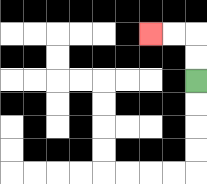{'start': '[8, 3]', 'end': '[6, 1]', 'path_directions': 'U,U,L,L', 'path_coordinates': '[[8, 3], [8, 2], [8, 1], [7, 1], [6, 1]]'}